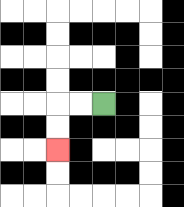{'start': '[4, 4]', 'end': '[2, 6]', 'path_directions': 'L,L,D,D', 'path_coordinates': '[[4, 4], [3, 4], [2, 4], [2, 5], [2, 6]]'}